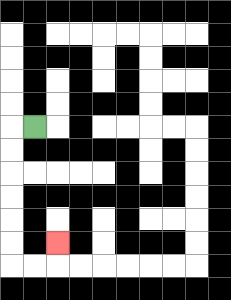{'start': '[1, 5]', 'end': '[2, 10]', 'path_directions': 'L,D,D,D,D,D,D,R,R,U', 'path_coordinates': '[[1, 5], [0, 5], [0, 6], [0, 7], [0, 8], [0, 9], [0, 10], [0, 11], [1, 11], [2, 11], [2, 10]]'}